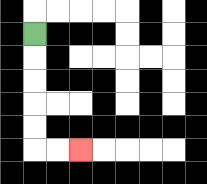{'start': '[1, 1]', 'end': '[3, 6]', 'path_directions': 'D,D,D,D,D,R,R', 'path_coordinates': '[[1, 1], [1, 2], [1, 3], [1, 4], [1, 5], [1, 6], [2, 6], [3, 6]]'}